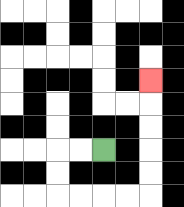{'start': '[4, 6]', 'end': '[6, 3]', 'path_directions': 'L,L,D,D,R,R,R,R,U,U,U,U,U', 'path_coordinates': '[[4, 6], [3, 6], [2, 6], [2, 7], [2, 8], [3, 8], [4, 8], [5, 8], [6, 8], [6, 7], [6, 6], [6, 5], [6, 4], [6, 3]]'}